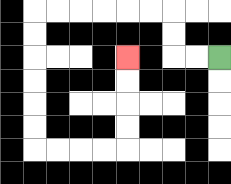{'start': '[9, 2]', 'end': '[5, 2]', 'path_directions': 'L,L,U,U,L,L,L,L,L,L,D,D,D,D,D,D,R,R,R,R,U,U,U,U', 'path_coordinates': '[[9, 2], [8, 2], [7, 2], [7, 1], [7, 0], [6, 0], [5, 0], [4, 0], [3, 0], [2, 0], [1, 0], [1, 1], [1, 2], [1, 3], [1, 4], [1, 5], [1, 6], [2, 6], [3, 6], [4, 6], [5, 6], [5, 5], [5, 4], [5, 3], [5, 2]]'}